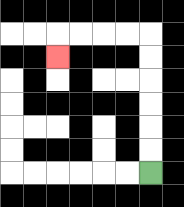{'start': '[6, 7]', 'end': '[2, 2]', 'path_directions': 'U,U,U,U,U,U,L,L,L,L,D', 'path_coordinates': '[[6, 7], [6, 6], [6, 5], [6, 4], [6, 3], [6, 2], [6, 1], [5, 1], [4, 1], [3, 1], [2, 1], [2, 2]]'}